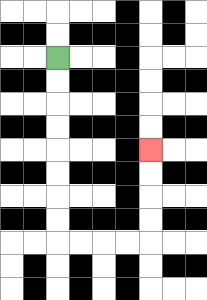{'start': '[2, 2]', 'end': '[6, 6]', 'path_directions': 'D,D,D,D,D,D,D,D,R,R,R,R,U,U,U,U', 'path_coordinates': '[[2, 2], [2, 3], [2, 4], [2, 5], [2, 6], [2, 7], [2, 8], [2, 9], [2, 10], [3, 10], [4, 10], [5, 10], [6, 10], [6, 9], [6, 8], [6, 7], [6, 6]]'}